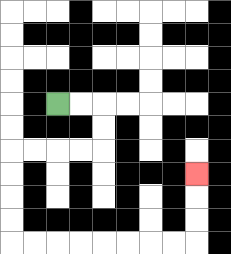{'start': '[2, 4]', 'end': '[8, 7]', 'path_directions': 'R,R,D,D,L,L,L,L,D,D,D,D,R,R,R,R,R,R,R,R,U,U,U', 'path_coordinates': '[[2, 4], [3, 4], [4, 4], [4, 5], [4, 6], [3, 6], [2, 6], [1, 6], [0, 6], [0, 7], [0, 8], [0, 9], [0, 10], [1, 10], [2, 10], [3, 10], [4, 10], [5, 10], [6, 10], [7, 10], [8, 10], [8, 9], [8, 8], [8, 7]]'}